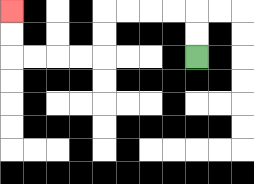{'start': '[8, 2]', 'end': '[0, 0]', 'path_directions': 'U,U,L,L,L,L,D,D,L,L,L,L,U,U', 'path_coordinates': '[[8, 2], [8, 1], [8, 0], [7, 0], [6, 0], [5, 0], [4, 0], [4, 1], [4, 2], [3, 2], [2, 2], [1, 2], [0, 2], [0, 1], [0, 0]]'}